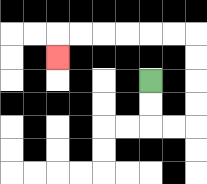{'start': '[6, 3]', 'end': '[2, 2]', 'path_directions': 'D,D,R,R,U,U,U,U,L,L,L,L,L,L,D', 'path_coordinates': '[[6, 3], [6, 4], [6, 5], [7, 5], [8, 5], [8, 4], [8, 3], [8, 2], [8, 1], [7, 1], [6, 1], [5, 1], [4, 1], [3, 1], [2, 1], [2, 2]]'}